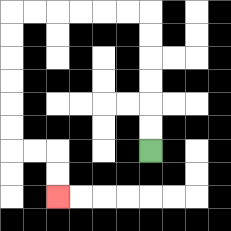{'start': '[6, 6]', 'end': '[2, 8]', 'path_directions': 'U,U,U,U,U,U,L,L,L,L,L,L,D,D,D,D,D,D,R,R,D,D', 'path_coordinates': '[[6, 6], [6, 5], [6, 4], [6, 3], [6, 2], [6, 1], [6, 0], [5, 0], [4, 0], [3, 0], [2, 0], [1, 0], [0, 0], [0, 1], [0, 2], [0, 3], [0, 4], [0, 5], [0, 6], [1, 6], [2, 6], [2, 7], [2, 8]]'}